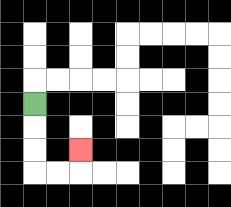{'start': '[1, 4]', 'end': '[3, 6]', 'path_directions': 'D,D,D,R,R,U', 'path_coordinates': '[[1, 4], [1, 5], [1, 6], [1, 7], [2, 7], [3, 7], [3, 6]]'}